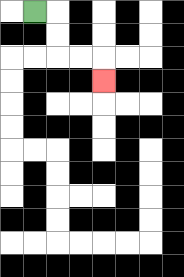{'start': '[1, 0]', 'end': '[4, 3]', 'path_directions': 'R,D,D,R,R,D', 'path_coordinates': '[[1, 0], [2, 0], [2, 1], [2, 2], [3, 2], [4, 2], [4, 3]]'}